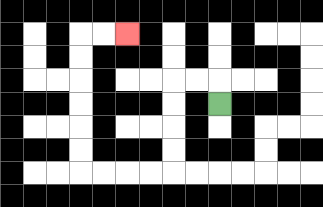{'start': '[9, 4]', 'end': '[5, 1]', 'path_directions': 'U,L,L,D,D,D,D,L,L,L,L,U,U,U,U,U,U,R,R', 'path_coordinates': '[[9, 4], [9, 3], [8, 3], [7, 3], [7, 4], [7, 5], [7, 6], [7, 7], [6, 7], [5, 7], [4, 7], [3, 7], [3, 6], [3, 5], [3, 4], [3, 3], [3, 2], [3, 1], [4, 1], [5, 1]]'}